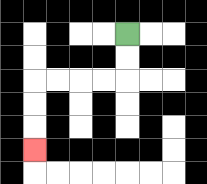{'start': '[5, 1]', 'end': '[1, 6]', 'path_directions': 'D,D,L,L,L,L,D,D,D', 'path_coordinates': '[[5, 1], [5, 2], [5, 3], [4, 3], [3, 3], [2, 3], [1, 3], [1, 4], [1, 5], [1, 6]]'}